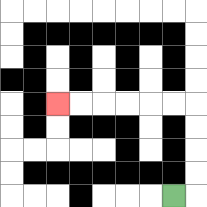{'start': '[7, 8]', 'end': '[2, 4]', 'path_directions': 'R,U,U,U,U,L,L,L,L,L,L', 'path_coordinates': '[[7, 8], [8, 8], [8, 7], [8, 6], [8, 5], [8, 4], [7, 4], [6, 4], [5, 4], [4, 4], [3, 4], [2, 4]]'}